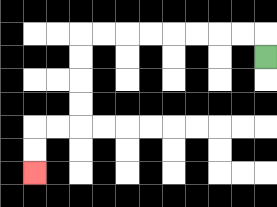{'start': '[11, 2]', 'end': '[1, 7]', 'path_directions': 'U,L,L,L,L,L,L,L,L,D,D,D,D,L,L,D,D', 'path_coordinates': '[[11, 2], [11, 1], [10, 1], [9, 1], [8, 1], [7, 1], [6, 1], [5, 1], [4, 1], [3, 1], [3, 2], [3, 3], [3, 4], [3, 5], [2, 5], [1, 5], [1, 6], [1, 7]]'}